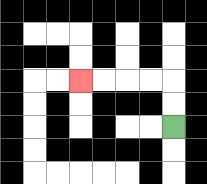{'start': '[7, 5]', 'end': '[3, 3]', 'path_directions': 'U,U,L,L,L,L', 'path_coordinates': '[[7, 5], [7, 4], [7, 3], [6, 3], [5, 3], [4, 3], [3, 3]]'}